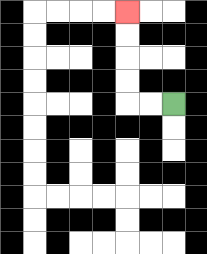{'start': '[7, 4]', 'end': '[5, 0]', 'path_directions': 'L,L,U,U,U,U', 'path_coordinates': '[[7, 4], [6, 4], [5, 4], [5, 3], [5, 2], [5, 1], [5, 0]]'}